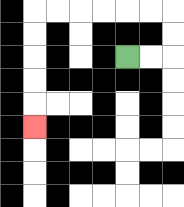{'start': '[5, 2]', 'end': '[1, 5]', 'path_directions': 'R,R,U,U,L,L,L,L,L,L,D,D,D,D,D', 'path_coordinates': '[[5, 2], [6, 2], [7, 2], [7, 1], [7, 0], [6, 0], [5, 0], [4, 0], [3, 0], [2, 0], [1, 0], [1, 1], [1, 2], [1, 3], [1, 4], [1, 5]]'}